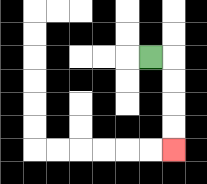{'start': '[6, 2]', 'end': '[7, 6]', 'path_directions': 'R,D,D,D,D', 'path_coordinates': '[[6, 2], [7, 2], [7, 3], [7, 4], [7, 5], [7, 6]]'}